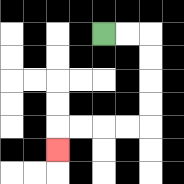{'start': '[4, 1]', 'end': '[2, 6]', 'path_directions': 'R,R,D,D,D,D,L,L,L,L,D', 'path_coordinates': '[[4, 1], [5, 1], [6, 1], [6, 2], [6, 3], [6, 4], [6, 5], [5, 5], [4, 5], [3, 5], [2, 5], [2, 6]]'}